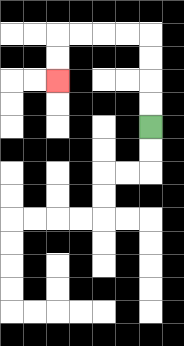{'start': '[6, 5]', 'end': '[2, 3]', 'path_directions': 'U,U,U,U,L,L,L,L,D,D', 'path_coordinates': '[[6, 5], [6, 4], [6, 3], [6, 2], [6, 1], [5, 1], [4, 1], [3, 1], [2, 1], [2, 2], [2, 3]]'}